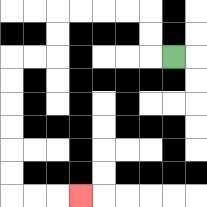{'start': '[7, 2]', 'end': '[3, 8]', 'path_directions': 'L,U,U,L,L,L,L,D,D,L,L,D,D,D,D,D,D,R,R,R', 'path_coordinates': '[[7, 2], [6, 2], [6, 1], [6, 0], [5, 0], [4, 0], [3, 0], [2, 0], [2, 1], [2, 2], [1, 2], [0, 2], [0, 3], [0, 4], [0, 5], [0, 6], [0, 7], [0, 8], [1, 8], [2, 8], [3, 8]]'}